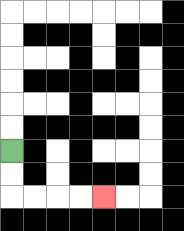{'start': '[0, 6]', 'end': '[4, 8]', 'path_directions': 'D,D,R,R,R,R', 'path_coordinates': '[[0, 6], [0, 7], [0, 8], [1, 8], [2, 8], [3, 8], [4, 8]]'}